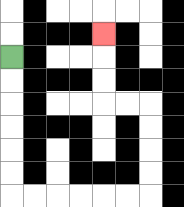{'start': '[0, 2]', 'end': '[4, 1]', 'path_directions': 'D,D,D,D,D,D,R,R,R,R,R,R,U,U,U,U,L,L,U,U,U', 'path_coordinates': '[[0, 2], [0, 3], [0, 4], [0, 5], [0, 6], [0, 7], [0, 8], [1, 8], [2, 8], [3, 8], [4, 8], [5, 8], [6, 8], [6, 7], [6, 6], [6, 5], [6, 4], [5, 4], [4, 4], [4, 3], [4, 2], [4, 1]]'}